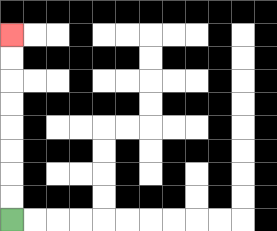{'start': '[0, 9]', 'end': '[0, 1]', 'path_directions': 'U,U,U,U,U,U,U,U', 'path_coordinates': '[[0, 9], [0, 8], [0, 7], [0, 6], [0, 5], [0, 4], [0, 3], [0, 2], [0, 1]]'}